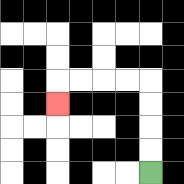{'start': '[6, 7]', 'end': '[2, 4]', 'path_directions': 'U,U,U,U,L,L,L,L,D', 'path_coordinates': '[[6, 7], [6, 6], [6, 5], [6, 4], [6, 3], [5, 3], [4, 3], [3, 3], [2, 3], [2, 4]]'}